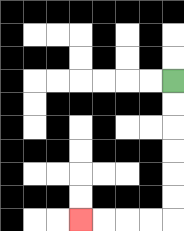{'start': '[7, 3]', 'end': '[3, 9]', 'path_directions': 'D,D,D,D,D,D,L,L,L,L', 'path_coordinates': '[[7, 3], [7, 4], [7, 5], [7, 6], [7, 7], [7, 8], [7, 9], [6, 9], [5, 9], [4, 9], [3, 9]]'}